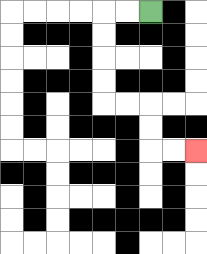{'start': '[6, 0]', 'end': '[8, 6]', 'path_directions': 'L,L,D,D,D,D,R,R,D,D,R,R', 'path_coordinates': '[[6, 0], [5, 0], [4, 0], [4, 1], [4, 2], [4, 3], [4, 4], [5, 4], [6, 4], [6, 5], [6, 6], [7, 6], [8, 6]]'}